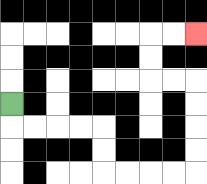{'start': '[0, 4]', 'end': '[8, 1]', 'path_directions': 'D,R,R,R,R,D,D,R,R,R,R,U,U,U,U,L,L,U,U,R,R', 'path_coordinates': '[[0, 4], [0, 5], [1, 5], [2, 5], [3, 5], [4, 5], [4, 6], [4, 7], [5, 7], [6, 7], [7, 7], [8, 7], [8, 6], [8, 5], [8, 4], [8, 3], [7, 3], [6, 3], [6, 2], [6, 1], [7, 1], [8, 1]]'}